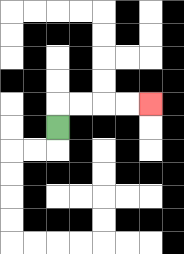{'start': '[2, 5]', 'end': '[6, 4]', 'path_directions': 'U,R,R,R,R', 'path_coordinates': '[[2, 5], [2, 4], [3, 4], [4, 4], [5, 4], [6, 4]]'}